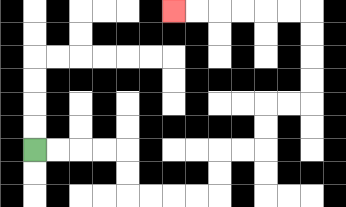{'start': '[1, 6]', 'end': '[7, 0]', 'path_directions': 'R,R,R,R,D,D,R,R,R,R,U,U,R,R,U,U,R,R,U,U,U,U,L,L,L,L,L,L', 'path_coordinates': '[[1, 6], [2, 6], [3, 6], [4, 6], [5, 6], [5, 7], [5, 8], [6, 8], [7, 8], [8, 8], [9, 8], [9, 7], [9, 6], [10, 6], [11, 6], [11, 5], [11, 4], [12, 4], [13, 4], [13, 3], [13, 2], [13, 1], [13, 0], [12, 0], [11, 0], [10, 0], [9, 0], [8, 0], [7, 0]]'}